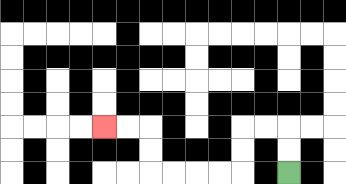{'start': '[12, 7]', 'end': '[4, 5]', 'path_directions': 'U,U,L,L,D,D,L,L,L,L,U,U,L,L', 'path_coordinates': '[[12, 7], [12, 6], [12, 5], [11, 5], [10, 5], [10, 6], [10, 7], [9, 7], [8, 7], [7, 7], [6, 7], [6, 6], [6, 5], [5, 5], [4, 5]]'}